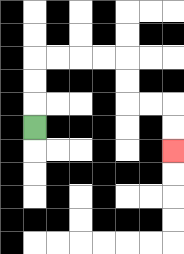{'start': '[1, 5]', 'end': '[7, 6]', 'path_directions': 'U,U,U,R,R,R,R,D,D,R,R,D,D', 'path_coordinates': '[[1, 5], [1, 4], [1, 3], [1, 2], [2, 2], [3, 2], [4, 2], [5, 2], [5, 3], [5, 4], [6, 4], [7, 4], [7, 5], [7, 6]]'}